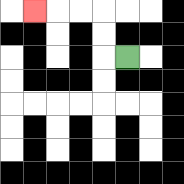{'start': '[5, 2]', 'end': '[1, 0]', 'path_directions': 'L,U,U,L,L,L', 'path_coordinates': '[[5, 2], [4, 2], [4, 1], [4, 0], [3, 0], [2, 0], [1, 0]]'}